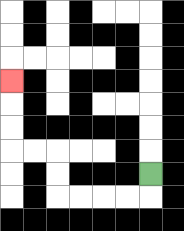{'start': '[6, 7]', 'end': '[0, 3]', 'path_directions': 'D,L,L,L,L,U,U,L,L,U,U,U', 'path_coordinates': '[[6, 7], [6, 8], [5, 8], [4, 8], [3, 8], [2, 8], [2, 7], [2, 6], [1, 6], [0, 6], [0, 5], [0, 4], [0, 3]]'}